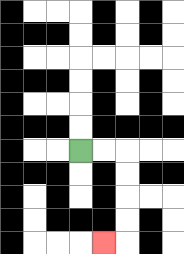{'start': '[3, 6]', 'end': '[4, 10]', 'path_directions': 'R,R,D,D,D,D,L', 'path_coordinates': '[[3, 6], [4, 6], [5, 6], [5, 7], [5, 8], [5, 9], [5, 10], [4, 10]]'}